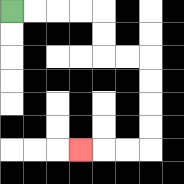{'start': '[0, 0]', 'end': '[3, 6]', 'path_directions': 'R,R,R,R,D,D,R,R,D,D,D,D,L,L,L', 'path_coordinates': '[[0, 0], [1, 0], [2, 0], [3, 0], [4, 0], [4, 1], [4, 2], [5, 2], [6, 2], [6, 3], [6, 4], [6, 5], [6, 6], [5, 6], [4, 6], [3, 6]]'}